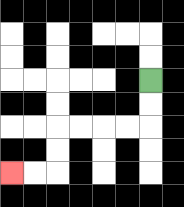{'start': '[6, 3]', 'end': '[0, 7]', 'path_directions': 'D,D,L,L,L,L,D,D,L,L', 'path_coordinates': '[[6, 3], [6, 4], [6, 5], [5, 5], [4, 5], [3, 5], [2, 5], [2, 6], [2, 7], [1, 7], [0, 7]]'}